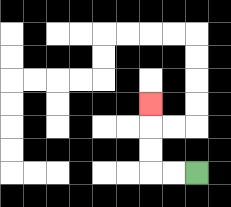{'start': '[8, 7]', 'end': '[6, 4]', 'path_directions': 'L,L,U,U,U', 'path_coordinates': '[[8, 7], [7, 7], [6, 7], [6, 6], [6, 5], [6, 4]]'}